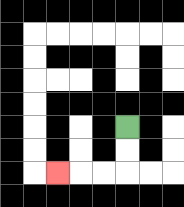{'start': '[5, 5]', 'end': '[2, 7]', 'path_directions': 'D,D,L,L,L', 'path_coordinates': '[[5, 5], [5, 6], [5, 7], [4, 7], [3, 7], [2, 7]]'}